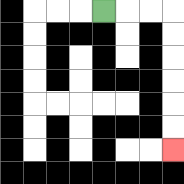{'start': '[4, 0]', 'end': '[7, 6]', 'path_directions': 'R,R,R,D,D,D,D,D,D', 'path_coordinates': '[[4, 0], [5, 0], [6, 0], [7, 0], [7, 1], [7, 2], [7, 3], [7, 4], [7, 5], [7, 6]]'}